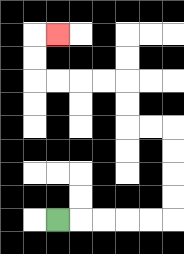{'start': '[2, 9]', 'end': '[2, 1]', 'path_directions': 'R,R,R,R,R,U,U,U,U,L,L,U,U,L,L,L,L,U,U,R', 'path_coordinates': '[[2, 9], [3, 9], [4, 9], [5, 9], [6, 9], [7, 9], [7, 8], [7, 7], [7, 6], [7, 5], [6, 5], [5, 5], [5, 4], [5, 3], [4, 3], [3, 3], [2, 3], [1, 3], [1, 2], [1, 1], [2, 1]]'}